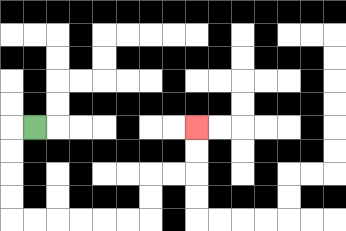{'start': '[1, 5]', 'end': '[8, 5]', 'path_directions': 'L,D,D,D,D,R,R,R,R,R,R,U,U,R,R,U,U', 'path_coordinates': '[[1, 5], [0, 5], [0, 6], [0, 7], [0, 8], [0, 9], [1, 9], [2, 9], [3, 9], [4, 9], [5, 9], [6, 9], [6, 8], [6, 7], [7, 7], [8, 7], [8, 6], [8, 5]]'}